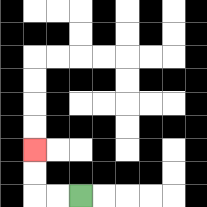{'start': '[3, 8]', 'end': '[1, 6]', 'path_directions': 'L,L,U,U', 'path_coordinates': '[[3, 8], [2, 8], [1, 8], [1, 7], [1, 6]]'}